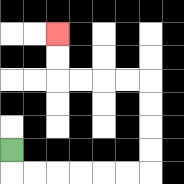{'start': '[0, 6]', 'end': '[2, 1]', 'path_directions': 'D,R,R,R,R,R,R,U,U,U,U,L,L,L,L,U,U', 'path_coordinates': '[[0, 6], [0, 7], [1, 7], [2, 7], [3, 7], [4, 7], [5, 7], [6, 7], [6, 6], [6, 5], [6, 4], [6, 3], [5, 3], [4, 3], [3, 3], [2, 3], [2, 2], [2, 1]]'}